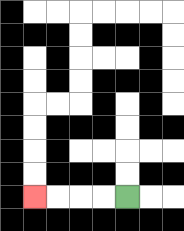{'start': '[5, 8]', 'end': '[1, 8]', 'path_directions': 'L,L,L,L', 'path_coordinates': '[[5, 8], [4, 8], [3, 8], [2, 8], [1, 8]]'}